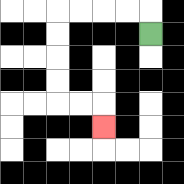{'start': '[6, 1]', 'end': '[4, 5]', 'path_directions': 'U,L,L,L,L,D,D,D,D,R,R,D', 'path_coordinates': '[[6, 1], [6, 0], [5, 0], [4, 0], [3, 0], [2, 0], [2, 1], [2, 2], [2, 3], [2, 4], [3, 4], [4, 4], [4, 5]]'}